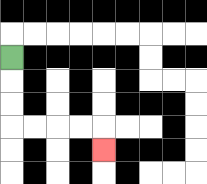{'start': '[0, 2]', 'end': '[4, 6]', 'path_directions': 'D,D,D,R,R,R,R,D', 'path_coordinates': '[[0, 2], [0, 3], [0, 4], [0, 5], [1, 5], [2, 5], [3, 5], [4, 5], [4, 6]]'}